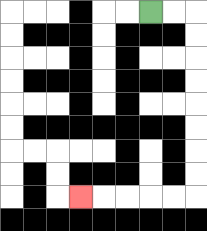{'start': '[6, 0]', 'end': '[3, 8]', 'path_directions': 'R,R,D,D,D,D,D,D,D,D,L,L,L,L,L', 'path_coordinates': '[[6, 0], [7, 0], [8, 0], [8, 1], [8, 2], [8, 3], [8, 4], [8, 5], [8, 6], [8, 7], [8, 8], [7, 8], [6, 8], [5, 8], [4, 8], [3, 8]]'}